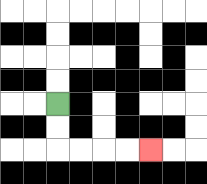{'start': '[2, 4]', 'end': '[6, 6]', 'path_directions': 'D,D,R,R,R,R', 'path_coordinates': '[[2, 4], [2, 5], [2, 6], [3, 6], [4, 6], [5, 6], [6, 6]]'}